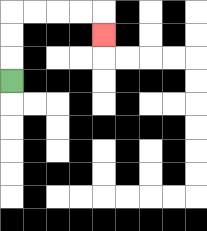{'start': '[0, 3]', 'end': '[4, 1]', 'path_directions': 'U,U,U,R,R,R,R,D', 'path_coordinates': '[[0, 3], [0, 2], [0, 1], [0, 0], [1, 0], [2, 0], [3, 0], [4, 0], [4, 1]]'}